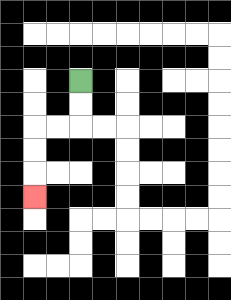{'start': '[3, 3]', 'end': '[1, 8]', 'path_directions': 'D,D,L,L,D,D,D', 'path_coordinates': '[[3, 3], [3, 4], [3, 5], [2, 5], [1, 5], [1, 6], [1, 7], [1, 8]]'}